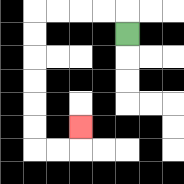{'start': '[5, 1]', 'end': '[3, 5]', 'path_directions': 'U,L,L,L,L,D,D,D,D,D,D,R,R,U', 'path_coordinates': '[[5, 1], [5, 0], [4, 0], [3, 0], [2, 0], [1, 0], [1, 1], [1, 2], [1, 3], [1, 4], [1, 5], [1, 6], [2, 6], [3, 6], [3, 5]]'}